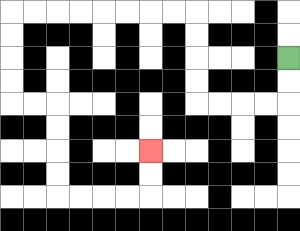{'start': '[12, 2]', 'end': '[6, 6]', 'path_directions': 'D,D,L,L,L,L,U,U,U,U,L,L,L,L,L,L,L,L,D,D,D,D,R,R,D,D,D,D,R,R,R,R,U,U', 'path_coordinates': '[[12, 2], [12, 3], [12, 4], [11, 4], [10, 4], [9, 4], [8, 4], [8, 3], [8, 2], [8, 1], [8, 0], [7, 0], [6, 0], [5, 0], [4, 0], [3, 0], [2, 0], [1, 0], [0, 0], [0, 1], [0, 2], [0, 3], [0, 4], [1, 4], [2, 4], [2, 5], [2, 6], [2, 7], [2, 8], [3, 8], [4, 8], [5, 8], [6, 8], [6, 7], [6, 6]]'}